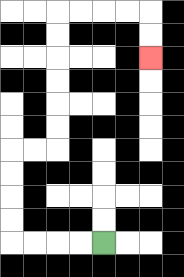{'start': '[4, 10]', 'end': '[6, 2]', 'path_directions': 'L,L,L,L,U,U,U,U,R,R,U,U,U,U,U,U,R,R,R,R,D,D', 'path_coordinates': '[[4, 10], [3, 10], [2, 10], [1, 10], [0, 10], [0, 9], [0, 8], [0, 7], [0, 6], [1, 6], [2, 6], [2, 5], [2, 4], [2, 3], [2, 2], [2, 1], [2, 0], [3, 0], [4, 0], [5, 0], [6, 0], [6, 1], [6, 2]]'}